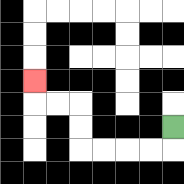{'start': '[7, 5]', 'end': '[1, 3]', 'path_directions': 'D,L,L,L,L,U,U,L,L,U', 'path_coordinates': '[[7, 5], [7, 6], [6, 6], [5, 6], [4, 6], [3, 6], [3, 5], [3, 4], [2, 4], [1, 4], [1, 3]]'}